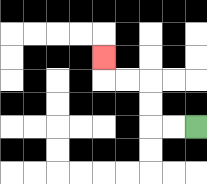{'start': '[8, 5]', 'end': '[4, 2]', 'path_directions': 'L,L,U,U,L,L,U', 'path_coordinates': '[[8, 5], [7, 5], [6, 5], [6, 4], [6, 3], [5, 3], [4, 3], [4, 2]]'}